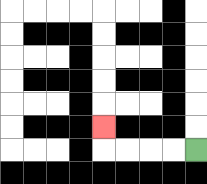{'start': '[8, 6]', 'end': '[4, 5]', 'path_directions': 'L,L,L,L,U', 'path_coordinates': '[[8, 6], [7, 6], [6, 6], [5, 6], [4, 6], [4, 5]]'}